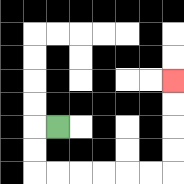{'start': '[2, 5]', 'end': '[7, 3]', 'path_directions': 'L,D,D,R,R,R,R,R,R,U,U,U,U', 'path_coordinates': '[[2, 5], [1, 5], [1, 6], [1, 7], [2, 7], [3, 7], [4, 7], [5, 7], [6, 7], [7, 7], [7, 6], [7, 5], [7, 4], [7, 3]]'}